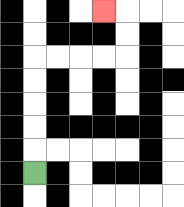{'start': '[1, 7]', 'end': '[4, 0]', 'path_directions': 'U,U,U,U,U,R,R,R,R,U,U,L', 'path_coordinates': '[[1, 7], [1, 6], [1, 5], [1, 4], [1, 3], [1, 2], [2, 2], [3, 2], [4, 2], [5, 2], [5, 1], [5, 0], [4, 0]]'}